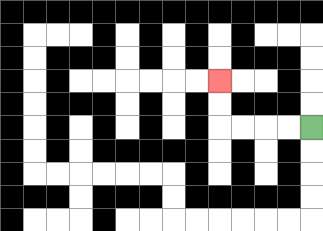{'start': '[13, 5]', 'end': '[9, 3]', 'path_directions': 'L,L,L,L,U,U', 'path_coordinates': '[[13, 5], [12, 5], [11, 5], [10, 5], [9, 5], [9, 4], [9, 3]]'}